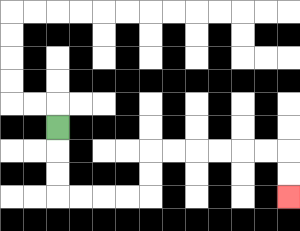{'start': '[2, 5]', 'end': '[12, 8]', 'path_directions': 'D,D,D,R,R,R,R,U,U,R,R,R,R,R,R,D,D', 'path_coordinates': '[[2, 5], [2, 6], [2, 7], [2, 8], [3, 8], [4, 8], [5, 8], [6, 8], [6, 7], [6, 6], [7, 6], [8, 6], [9, 6], [10, 6], [11, 6], [12, 6], [12, 7], [12, 8]]'}